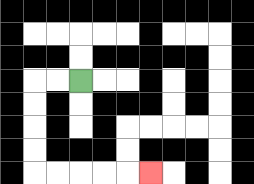{'start': '[3, 3]', 'end': '[6, 7]', 'path_directions': 'L,L,D,D,D,D,R,R,R,R,R', 'path_coordinates': '[[3, 3], [2, 3], [1, 3], [1, 4], [1, 5], [1, 6], [1, 7], [2, 7], [3, 7], [4, 7], [5, 7], [6, 7]]'}